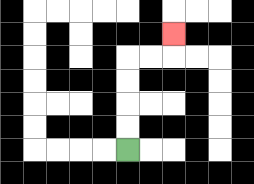{'start': '[5, 6]', 'end': '[7, 1]', 'path_directions': 'U,U,U,U,R,R,U', 'path_coordinates': '[[5, 6], [5, 5], [5, 4], [5, 3], [5, 2], [6, 2], [7, 2], [7, 1]]'}